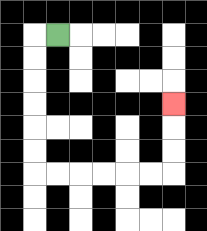{'start': '[2, 1]', 'end': '[7, 4]', 'path_directions': 'L,D,D,D,D,D,D,R,R,R,R,R,R,U,U,U', 'path_coordinates': '[[2, 1], [1, 1], [1, 2], [1, 3], [1, 4], [1, 5], [1, 6], [1, 7], [2, 7], [3, 7], [4, 7], [5, 7], [6, 7], [7, 7], [7, 6], [7, 5], [7, 4]]'}